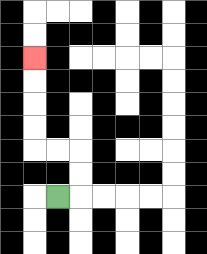{'start': '[2, 8]', 'end': '[1, 2]', 'path_directions': 'R,U,U,L,L,U,U,U,U', 'path_coordinates': '[[2, 8], [3, 8], [3, 7], [3, 6], [2, 6], [1, 6], [1, 5], [1, 4], [1, 3], [1, 2]]'}